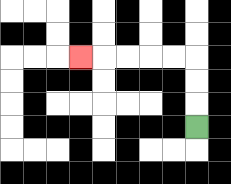{'start': '[8, 5]', 'end': '[3, 2]', 'path_directions': 'U,U,U,L,L,L,L,L', 'path_coordinates': '[[8, 5], [8, 4], [8, 3], [8, 2], [7, 2], [6, 2], [5, 2], [4, 2], [3, 2]]'}